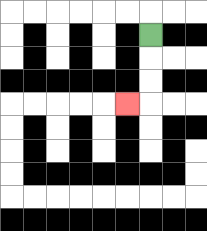{'start': '[6, 1]', 'end': '[5, 4]', 'path_directions': 'D,D,D,L', 'path_coordinates': '[[6, 1], [6, 2], [6, 3], [6, 4], [5, 4]]'}